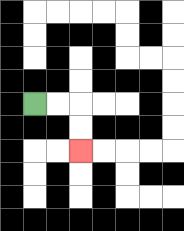{'start': '[1, 4]', 'end': '[3, 6]', 'path_directions': 'R,R,D,D', 'path_coordinates': '[[1, 4], [2, 4], [3, 4], [3, 5], [3, 6]]'}